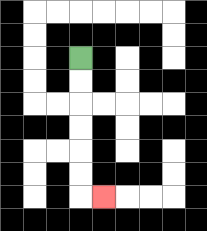{'start': '[3, 2]', 'end': '[4, 8]', 'path_directions': 'D,D,D,D,D,D,R', 'path_coordinates': '[[3, 2], [3, 3], [3, 4], [3, 5], [3, 6], [3, 7], [3, 8], [4, 8]]'}